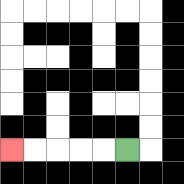{'start': '[5, 6]', 'end': '[0, 6]', 'path_directions': 'L,L,L,L,L', 'path_coordinates': '[[5, 6], [4, 6], [3, 6], [2, 6], [1, 6], [0, 6]]'}